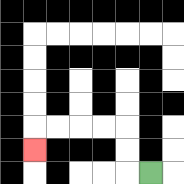{'start': '[6, 7]', 'end': '[1, 6]', 'path_directions': 'L,U,U,L,L,L,L,D', 'path_coordinates': '[[6, 7], [5, 7], [5, 6], [5, 5], [4, 5], [3, 5], [2, 5], [1, 5], [1, 6]]'}